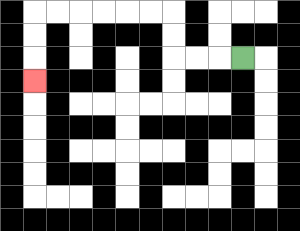{'start': '[10, 2]', 'end': '[1, 3]', 'path_directions': 'L,L,L,U,U,L,L,L,L,L,L,D,D,D', 'path_coordinates': '[[10, 2], [9, 2], [8, 2], [7, 2], [7, 1], [7, 0], [6, 0], [5, 0], [4, 0], [3, 0], [2, 0], [1, 0], [1, 1], [1, 2], [1, 3]]'}